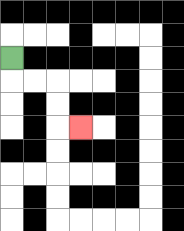{'start': '[0, 2]', 'end': '[3, 5]', 'path_directions': 'D,R,R,D,D,R', 'path_coordinates': '[[0, 2], [0, 3], [1, 3], [2, 3], [2, 4], [2, 5], [3, 5]]'}